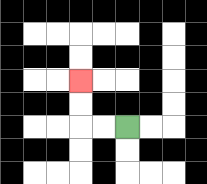{'start': '[5, 5]', 'end': '[3, 3]', 'path_directions': 'L,L,U,U', 'path_coordinates': '[[5, 5], [4, 5], [3, 5], [3, 4], [3, 3]]'}